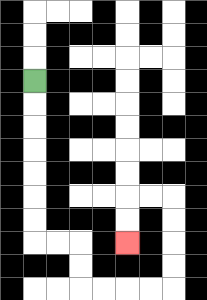{'start': '[1, 3]', 'end': '[5, 10]', 'path_directions': 'D,D,D,D,D,D,D,R,R,D,D,R,R,R,R,U,U,U,U,L,L,D,D', 'path_coordinates': '[[1, 3], [1, 4], [1, 5], [1, 6], [1, 7], [1, 8], [1, 9], [1, 10], [2, 10], [3, 10], [3, 11], [3, 12], [4, 12], [5, 12], [6, 12], [7, 12], [7, 11], [7, 10], [7, 9], [7, 8], [6, 8], [5, 8], [5, 9], [5, 10]]'}